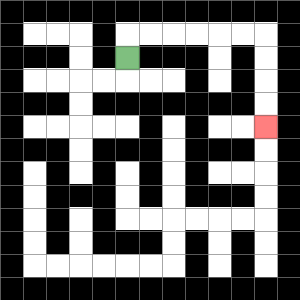{'start': '[5, 2]', 'end': '[11, 5]', 'path_directions': 'U,R,R,R,R,R,R,D,D,D,D', 'path_coordinates': '[[5, 2], [5, 1], [6, 1], [7, 1], [8, 1], [9, 1], [10, 1], [11, 1], [11, 2], [11, 3], [11, 4], [11, 5]]'}